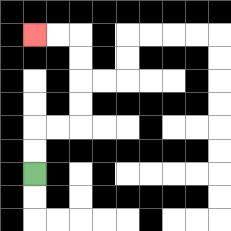{'start': '[1, 7]', 'end': '[1, 1]', 'path_directions': 'U,U,R,R,U,U,U,U,L,L', 'path_coordinates': '[[1, 7], [1, 6], [1, 5], [2, 5], [3, 5], [3, 4], [3, 3], [3, 2], [3, 1], [2, 1], [1, 1]]'}